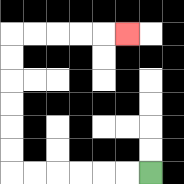{'start': '[6, 7]', 'end': '[5, 1]', 'path_directions': 'L,L,L,L,L,L,U,U,U,U,U,U,R,R,R,R,R', 'path_coordinates': '[[6, 7], [5, 7], [4, 7], [3, 7], [2, 7], [1, 7], [0, 7], [0, 6], [0, 5], [0, 4], [0, 3], [0, 2], [0, 1], [1, 1], [2, 1], [3, 1], [4, 1], [5, 1]]'}